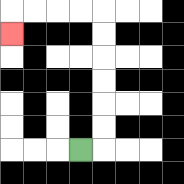{'start': '[3, 6]', 'end': '[0, 1]', 'path_directions': 'R,U,U,U,U,U,U,L,L,L,L,D', 'path_coordinates': '[[3, 6], [4, 6], [4, 5], [4, 4], [4, 3], [4, 2], [4, 1], [4, 0], [3, 0], [2, 0], [1, 0], [0, 0], [0, 1]]'}